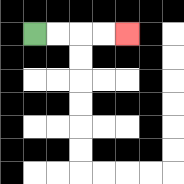{'start': '[1, 1]', 'end': '[5, 1]', 'path_directions': 'R,R,R,R', 'path_coordinates': '[[1, 1], [2, 1], [3, 1], [4, 1], [5, 1]]'}